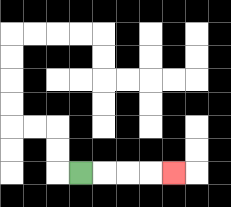{'start': '[3, 7]', 'end': '[7, 7]', 'path_directions': 'R,R,R,R', 'path_coordinates': '[[3, 7], [4, 7], [5, 7], [6, 7], [7, 7]]'}